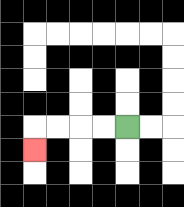{'start': '[5, 5]', 'end': '[1, 6]', 'path_directions': 'L,L,L,L,D', 'path_coordinates': '[[5, 5], [4, 5], [3, 5], [2, 5], [1, 5], [1, 6]]'}